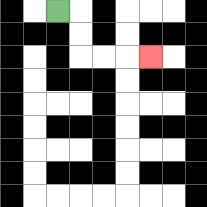{'start': '[2, 0]', 'end': '[6, 2]', 'path_directions': 'R,D,D,R,R,R', 'path_coordinates': '[[2, 0], [3, 0], [3, 1], [3, 2], [4, 2], [5, 2], [6, 2]]'}